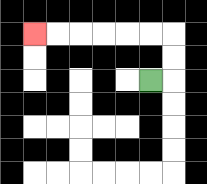{'start': '[6, 3]', 'end': '[1, 1]', 'path_directions': 'R,U,U,L,L,L,L,L,L', 'path_coordinates': '[[6, 3], [7, 3], [7, 2], [7, 1], [6, 1], [5, 1], [4, 1], [3, 1], [2, 1], [1, 1]]'}